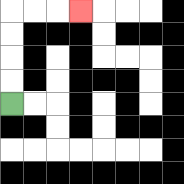{'start': '[0, 4]', 'end': '[3, 0]', 'path_directions': 'U,U,U,U,R,R,R', 'path_coordinates': '[[0, 4], [0, 3], [0, 2], [0, 1], [0, 0], [1, 0], [2, 0], [3, 0]]'}